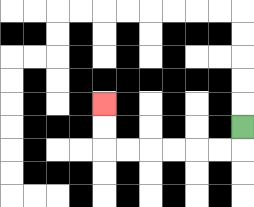{'start': '[10, 5]', 'end': '[4, 4]', 'path_directions': 'D,L,L,L,L,L,L,U,U', 'path_coordinates': '[[10, 5], [10, 6], [9, 6], [8, 6], [7, 6], [6, 6], [5, 6], [4, 6], [4, 5], [4, 4]]'}